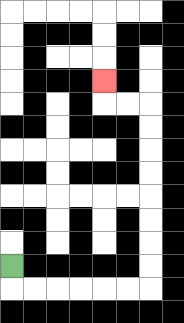{'start': '[0, 11]', 'end': '[4, 3]', 'path_directions': 'D,R,R,R,R,R,R,U,U,U,U,U,U,U,U,L,L,U', 'path_coordinates': '[[0, 11], [0, 12], [1, 12], [2, 12], [3, 12], [4, 12], [5, 12], [6, 12], [6, 11], [6, 10], [6, 9], [6, 8], [6, 7], [6, 6], [6, 5], [6, 4], [5, 4], [4, 4], [4, 3]]'}